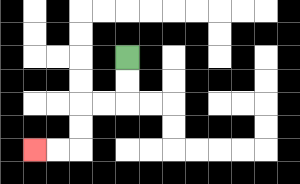{'start': '[5, 2]', 'end': '[1, 6]', 'path_directions': 'D,D,L,L,D,D,L,L', 'path_coordinates': '[[5, 2], [5, 3], [5, 4], [4, 4], [3, 4], [3, 5], [3, 6], [2, 6], [1, 6]]'}